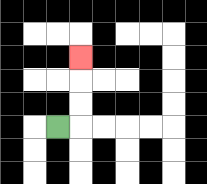{'start': '[2, 5]', 'end': '[3, 2]', 'path_directions': 'R,U,U,U', 'path_coordinates': '[[2, 5], [3, 5], [3, 4], [3, 3], [3, 2]]'}